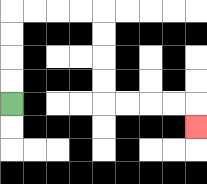{'start': '[0, 4]', 'end': '[8, 5]', 'path_directions': 'U,U,U,U,R,R,R,R,D,D,D,D,R,R,R,R,D', 'path_coordinates': '[[0, 4], [0, 3], [0, 2], [0, 1], [0, 0], [1, 0], [2, 0], [3, 0], [4, 0], [4, 1], [4, 2], [4, 3], [4, 4], [5, 4], [6, 4], [7, 4], [8, 4], [8, 5]]'}